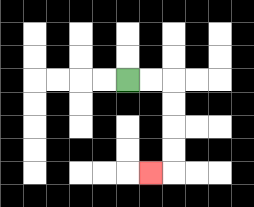{'start': '[5, 3]', 'end': '[6, 7]', 'path_directions': 'R,R,D,D,D,D,L', 'path_coordinates': '[[5, 3], [6, 3], [7, 3], [7, 4], [7, 5], [7, 6], [7, 7], [6, 7]]'}